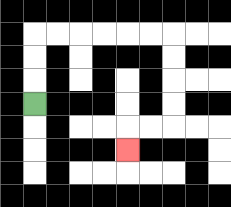{'start': '[1, 4]', 'end': '[5, 6]', 'path_directions': 'U,U,U,R,R,R,R,R,R,D,D,D,D,L,L,D', 'path_coordinates': '[[1, 4], [1, 3], [1, 2], [1, 1], [2, 1], [3, 1], [4, 1], [5, 1], [6, 1], [7, 1], [7, 2], [7, 3], [7, 4], [7, 5], [6, 5], [5, 5], [5, 6]]'}